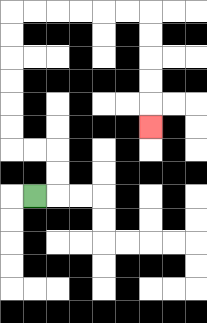{'start': '[1, 8]', 'end': '[6, 5]', 'path_directions': 'R,U,U,L,L,U,U,U,U,U,U,R,R,R,R,R,R,D,D,D,D,D', 'path_coordinates': '[[1, 8], [2, 8], [2, 7], [2, 6], [1, 6], [0, 6], [0, 5], [0, 4], [0, 3], [0, 2], [0, 1], [0, 0], [1, 0], [2, 0], [3, 0], [4, 0], [5, 0], [6, 0], [6, 1], [6, 2], [6, 3], [6, 4], [6, 5]]'}